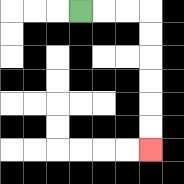{'start': '[3, 0]', 'end': '[6, 6]', 'path_directions': 'R,R,R,D,D,D,D,D,D', 'path_coordinates': '[[3, 0], [4, 0], [5, 0], [6, 0], [6, 1], [6, 2], [6, 3], [6, 4], [6, 5], [6, 6]]'}